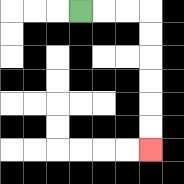{'start': '[3, 0]', 'end': '[6, 6]', 'path_directions': 'R,R,R,D,D,D,D,D,D', 'path_coordinates': '[[3, 0], [4, 0], [5, 0], [6, 0], [6, 1], [6, 2], [6, 3], [6, 4], [6, 5], [6, 6]]'}